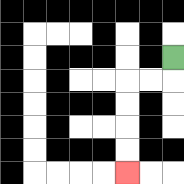{'start': '[7, 2]', 'end': '[5, 7]', 'path_directions': 'D,L,L,D,D,D,D', 'path_coordinates': '[[7, 2], [7, 3], [6, 3], [5, 3], [5, 4], [5, 5], [5, 6], [5, 7]]'}